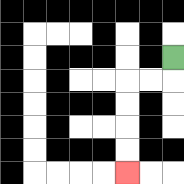{'start': '[7, 2]', 'end': '[5, 7]', 'path_directions': 'D,L,L,D,D,D,D', 'path_coordinates': '[[7, 2], [7, 3], [6, 3], [5, 3], [5, 4], [5, 5], [5, 6], [5, 7]]'}